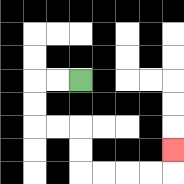{'start': '[3, 3]', 'end': '[7, 6]', 'path_directions': 'L,L,D,D,R,R,D,D,R,R,R,R,U', 'path_coordinates': '[[3, 3], [2, 3], [1, 3], [1, 4], [1, 5], [2, 5], [3, 5], [3, 6], [3, 7], [4, 7], [5, 7], [6, 7], [7, 7], [7, 6]]'}